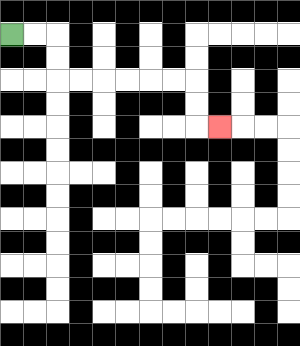{'start': '[0, 1]', 'end': '[9, 5]', 'path_directions': 'R,R,D,D,R,R,R,R,R,R,D,D,R', 'path_coordinates': '[[0, 1], [1, 1], [2, 1], [2, 2], [2, 3], [3, 3], [4, 3], [5, 3], [6, 3], [7, 3], [8, 3], [8, 4], [8, 5], [9, 5]]'}